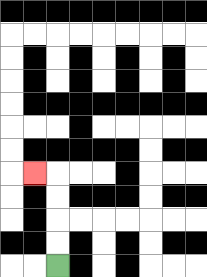{'start': '[2, 11]', 'end': '[1, 7]', 'path_directions': 'U,U,U,U,L', 'path_coordinates': '[[2, 11], [2, 10], [2, 9], [2, 8], [2, 7], [1, 7]]'}